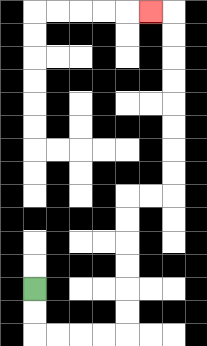{'start': '[1, 12]', 'end': '[6, 0]', 'path_directions': 'D,D,R,R,R,R,U,U,U,U,U,U,R,R,U,U,U,U,U,U,U,U,L', 'path_coordinates': '[[1, 12], [1, 13], [1, 14], [2, 14], [3, 14], [4, 14], [5, 14], [5, 13], [5, 12], [5, 11], [5, 10], [5, 9], [5, 8], [6, 8], [7, 8], [7, 7], [7, 6], [7, 5], [7, 4], [7, 3], [7, 2], [7, 1], [7, 0], [6, 0]]'}